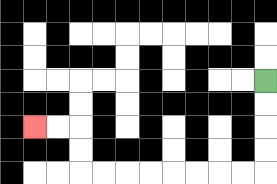{'start': '[11, 3]', 'end': '[1, 5]', 'path_directions': 'D,D,D,D,L,L,L,L,L,L,L,L,U,U,L,L', 'path_coordinates': '[[11, 3], [11, 4], [11, 5], [11, 6], [11, 7], [10, 7], [9, 7], [8, 7], [7, 7], [6, 7], [5, 7], [4, 7], [3, 7], [3, 6], [3, 5], [2, 5], [1, 5]]'}